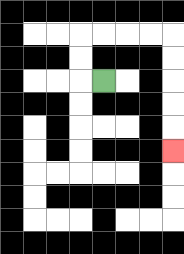{'start': '[4, 3]', 'end': '[7, 6]', 'path_directions': 'L,U,U,R,R,R,R,D,D,D,D,D', 'path_coordinates': '[[4, 3], [3, 3], [3, 2], [3, 1], [4, 1], [5, 1], [6, 1], [7, 1], [7, 2], [7, 3], [7, 4], [7, 5], [7, 6]]'}